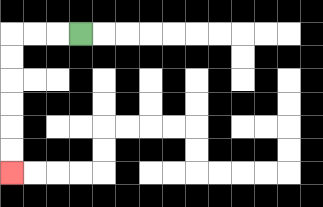{'start': '[3, 1]', 'end': '[0, 7]', 'path_directions': 'L,L,L,D,D,D,D,D,D', 'path_coordinates': '[[3, 1], [2, 1], [1, 1], [0, 1], [0, 2], [0, 3], [0, 4], [0, 5], [0, 6], [0, 7]]'}